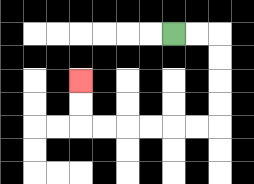{'start': '[7, 1]', 'end': '[3, 3]', 'path_directions': 'R,R,D,D,D,D,L,L,L,L,L,L,U,U', 'path_coordinates': '[[7, 1], [8, 1], [9, 1], [9, 2], [9, 3], [9, 4], [9, 5], [8, 5], [7, 5], [6, 5], [5, 5], [4, 5], [3, 5], [3, 4], [3, 3]]'}